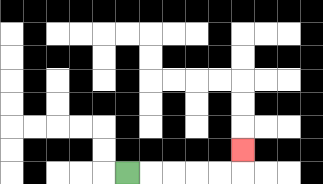{'start': '[5, 7]', 'end': '[10, 6]', 'path_directions': 'R,R,R,R,R,U', 'path_coordinates': '[[5, 7], [6, 7], [7, 7], [8, 7], [9, 7], [10, 7], [10, 6]]'}